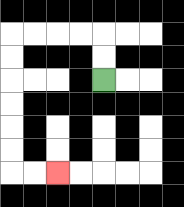{'start': '[4, 3]', 'end': '[2, 7]', 'path_directions': 'U,U,L,L,L,L,D,D,D,D,D,D,R,R', 'path_coordinates': '[[4, 3], [4, 2], [4, 1], [3, 1], [2, 1], [1, 1], [0, 1], [0, 2], [0, 3], [0, 4], [0, 5], [0, 6], [0, 7], [1, 7], [2, 7]]'}